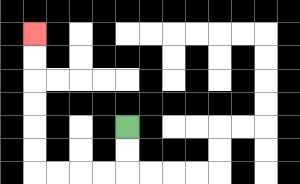{'start': '[5, 5]', 'end': '[1, 1]', 'path_directions': 'D,D,L,L,L,L,U,U,U,U,U,U', 'path_coordinates': '[[5, 5], [5, 6], [5, 7], [4, 7], [3, 7], [2, 7], [1, 7], [1, 6], [1, 5], [1, 4], [1, 3], [1, 2], [1, 1]]'}